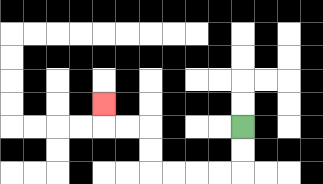{'start': '[10, 5]', 'end': '[4, 4]', 'path_directions': 'D,D,L,L,L,L,U,U,L,L,U', 'path_coordinates': '[[10, 5], [10, 6], [10, 7], [9, 7], [8, 7], [7, 7], [6, 7], [6, 6], [6, 5], [5, 5], [4, 5], [4, 4]]'}